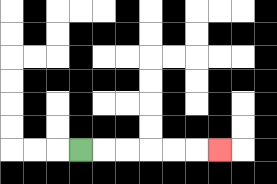{'start': '[3, 6]', 'end': '[9, 6]', 'path_directions': 'R,R,R,R,R,R', 'path_coordinates': '[[3, 6], [4, 6], [5, 6], [6, 6], [7, 6], [8, 6], [9, 6]]'}